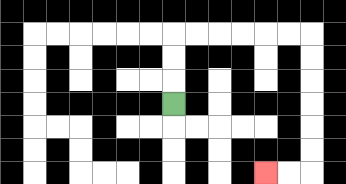{'start': '[7, 4]', 'end': '[11, 7]', 'path_directions': 'U,U,U,R,R,R,R,R,R,D,D,D,D,D,D,L,L', 'path_coordinates': '[[7, 4], [7, 3], [7, 2], [7, 1], [8, 1], [9, 1], [10, 1], [11, 1], [12, 1], [13, 1], [13, 2], [13, 3], [13, 4], [13, 5], [13, 6], [13, 7], [12, 7], [11, 7]]'}